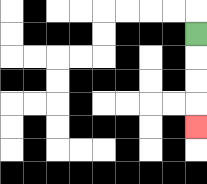{'start': '[8, 1]', 'end': '[8, 5]', 'path_directions': 'D,D,D,D', 'path_coordinates': '[[8, 1], [8, 2], [8, 3], [8, 4], [8, 5]]'}